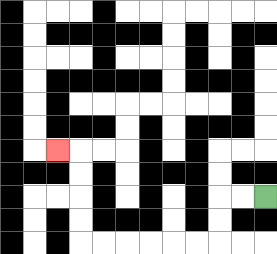{'start': '[11, 8]', 'end': '[2, 6]', 'path_directions': 'L,L,D,D,L,L,L,L,L,L,U,U,U,U,L', 'path_coordinates': '[[11, 8], [10, 8], [9, 8], [9, 9], [9, 10], [8, 10], [7, 10], [6, 10], [5, 10], [4, 10], [3, 10], [3, 9], [3, 8], [3, 7], [3, 6], [2, 6]]'}